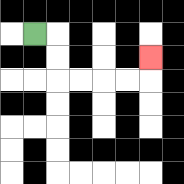{'start': '[1, 1]', 'end': '[6, 2]', 'path_directions': 'R,D,D,R,R,R,R,U', 'path_coordinates': '[[1, 1], [2, 1], [2, 2], [2, 3], [3, 3], [4, 3], [5, 3], [6, 3], [6, 2]]'}